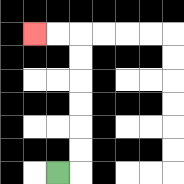{'start': '[2, 7]', 'end': '[1, 1]', 'path_directions': 'R,U,U,U,U,U,U,L,L', 'path_coordinates': '[[2, 7], [3, 7], [3, 6], [3, 5], [3, 4], [3, 3], [3, 2], [3, 1], [2, 1], [1, 1]]'}